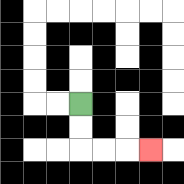{'start': '[3, 4]', 'end': '[6, 6]', 'path_directions': 'D,D,R,R,R', 'path_coordinates': '[[3, 4], [3, 5], [3, 6], [4, 6], [5, 6], [6, 6]]'}